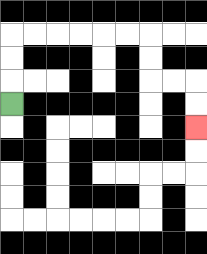{'start': '[0, 4]', 'end': '[8, 5]', 'path_directions': 'U,U,U,R,R,R,R,R,R,D,D,R,R,D,D', 'path_coordinates': '[[0, 4], [0, 3], [0, 2], [0, 1], [1, 1], [2, 1], [3, 1], [4, 1], [5, 1], [6, 1], [6, 2], [6, 3], [7, 3], [8, 3], [8, 4], [8, 5]]'}